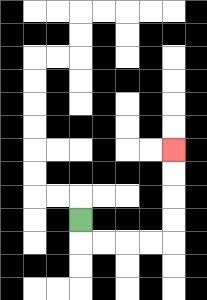{'start': '[3, 9]', 'end': '[7, 6]', 'path_directions': 'D,R,R,R,R,U,U,U,U', 'path_coordinates': '[[3, 9], [3, 10], [4, 10], [5, 10], [6, 10], [7, 10], [7, 9], [7, 8], [7, 7], [7, 6]]'}